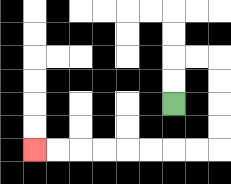{'start': '[7, 4]', 'end': '[1, 6]', 'path_directions': 'U,U,R,R,D,D,D,D,L,L,L,L,L,L,L,L', 'path_coordinates': '[[7, 4], [7, 3], [7, 2], [8, 2], [9, 2], [9, 3], [9, 4], [9, 5], [9, 6], [8, 6], [7, 6], [6, 6], [5, 6], [4, 6], [3, 6], [2, 6], [1, 6]]'}